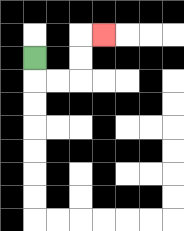{'start': '[1, 2]', 'end': '[4, 1]', 'path_directions': 'D,R,R,U,U,R', 'path_coordinates': '[[1, 2], [1, 3], [2, 3], [3, 3], [3, 2], [3, 1], [4, 1]]'}